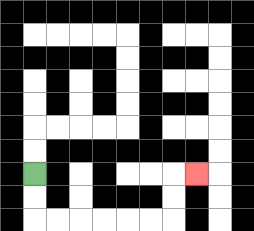{'start': '[1, 7]', 'end': '[8, 7]', 'path_directions': 'D,D,R,R,R,R,R,R,U,U,R', 'path_coordinates': '[[1, 7], [1, 8], [1, 9], [2, 9], [3, 9], [4, 9], [5, 9], [6, 9], [7, 9], [7, 8], [7, 7], [8, 7]]'}